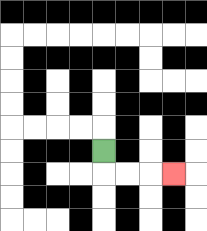{'start': '[4, 6]', 'end': '[7, 7]', 'path_directions': 'D,R,R,R', 'path_coordinates': '[[4, 6], [4, 7], [5, 7], [6, 7], [7, 7]]'}